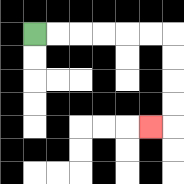{'start': '[1, 1]', 'end': '[6, 5]', 'path_directions': 'R,R,R,R,R,R,D,D,D,D,L', 'path_coordinates': '[[1, 1], [2, 1], [3, 1], [4, 1], [5, 1], [6, 1], [7, 1], [7, 2], [7, 3], [7, 4], [7, 5], [6, 5]]'}